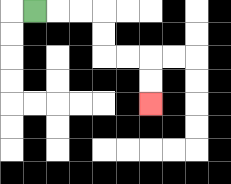{'start': '[1, 0]', 'end': '[6, 4]', 'path_directions': 'R,R,R,D,D,R,R,D,D', 'path_coordinates': '[[1, 0], [2, 0], [3, 0], [4, 0], [4, 1], [4, 2], [5, 2], [6, 2], [6, 3], [6, 4]]'}